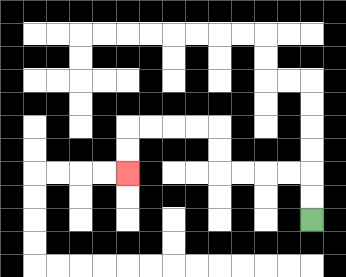{'start': '[13, 9]', 'end': '[5, 7]', 'path_directions': 'U,U,L,L,L,L,U,U,L,L,L,L,D,D', 'path_coordinates': '[[13, 9], [13, 8], [13, 7], [12, 7], [11, 7], [10, 7], [9, 7], [9, 6], [9, 5], [8, 5], [7, 5], [6, 5], [5, 5], [5, 6], [5, 7]]'}